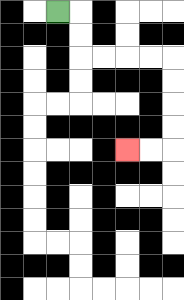{'start': '[2, 0]', 'end': '[5, 6]', 'path_directions': 'R,D,D,R,R,R,R,D,D,D,D,L,L', 'path_coordinates': '[[2, 0], [3, 0], [3, 1], [3, 2], [4, 2], [5, 2], [6, 2], [7, 2], [7, 3], [7, 4], [7, 5], [7, 6], [6, 6], [5, 6]]'}